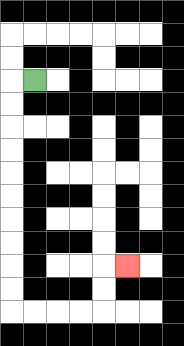{'start': '[1, 3]', 'end': '[5, 11]', 'path_directions': 'L,D,D,D,D,D,D,D,D,D,D,R,R,R,R,U,U,R', 'path_coordinates': '[[1, 3], [0, 3], [0, 4], [0, 5], [0, 6], [0, 7], [0, 8], [0, 9], [0, 10], [0, 11], [0, 12], [0, 13], [1, 13], [2, 13], [3, 13], [4, 13], [4, 12], [4, 11], [5, 11]]'}